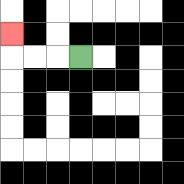{'start': '[3, 2]', 'end': '[0, 1]', 'path_directions': 'L,L,L,U', 'path_coordinates': '[[3, 2], [2, 2], [1, 2], [0, 2], [0, 1]]'}